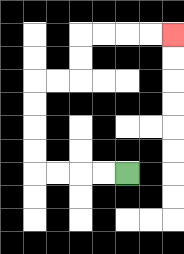{'start': '[5, 7]', 'end': '[7, 1]', 'path_directions': 'L,L,L,L,U,U,U,U,R,R,U,U,R,R,R,R', 'path_coordinates': '[[5, 7], [4, 7], [3, 7], [2, 7], [1, 7], [1, 6], [1, 5], [1, 4], [1, 3], [2, 3], [3, 3], [3, 2], [3, 1], [4, 1], [5, 1], [6, 1], [7, 1]]'}